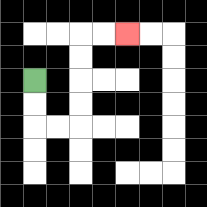{'start': '[1, 3]', 'end': '[5, 1]', 'path_directions': 'D,D,R,R,U,U,U,U,R,R', 'path_coordinates': '[[1, 3], [1, 4], [1, 5], [2, 5], [3, 5], [3, 4], [3, 3], [3, 2], [3, 1], [4, 1], [5, 1]]'}